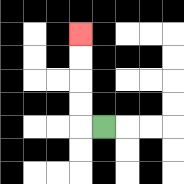{'start': '[4, 5]', 'end': '[3, 1]', 'path_directions': 'L,U,U,U,U', 'path_coordinates': '[[4, 5], [3, 5], [3, 4], [3, 3], [3, 2], [3, 1]]'}